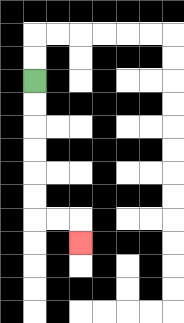{'start': '[1, 3]', 'end': '[3, 10]', 'path_directions': 'D,D,D,D,D,D,R,R,D', 'path_coordinates': '[[1, 3], [1, 4], [1, 5], [1, 6], [1, 7], [1, 8], [1, 9], [2, 9], [3, 9], [3, 10]]'}